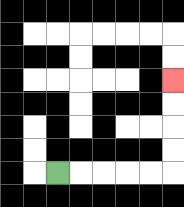{'start': '[2, 7]', 'end': '[7, 3]', 'path_directions': 'R,R,R,R,R,U,U,U,U', 'path_coordinates': '[[2, 7], [3, 7], [4, 7], [5, 7], [6, 7], [7, 7], [7, 6], [7, 5], [7, 4], [7, 3]]'}